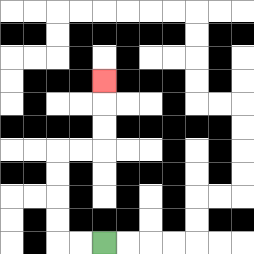{'start': '[4, 10]', 'end': '[4, 3]', 'path_directions': 'L,L,U,U,U,U,R,R,U,U,U', 'path_coordinates': '[[4, 10], [3, 10], [2, 10], [2, 9], [2, 8], [2, 7], [2, 6], [3, 6], [4, 6], [4, 5], [4, 4], [4, 3]]'}